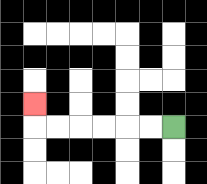{'start': '[7, 5]', 'end': '[1, 4]', 'path_directions': 'L,L,L,L,L,L,U', 'path_coordinates': '[[7, 5], [6, 5], [5, 5], [4, 5], [3, 5], [2, 5], [1, 5], [1, 4]]'}